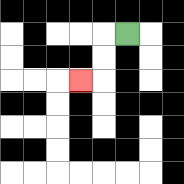{'start': '[5, 1]', 'end': '[3, 3]', 'path_directions': 'L,D,D,L', 'path_coordinates': '[[5, 1], [4, 1], [4, 2], [4, 3], [3, 3]]'}